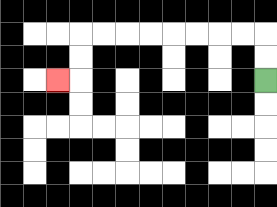{'start': '[11, 3]', 'end': '[2, 3]', 'path_directions': 'U,U,L,L,L,L,L,L,L,L,D,D,L', 'path_coordinates': '[[11, 3], [11, 2], [11, 1], [10, 1], [9, 1], [8, 1], [7, 1], [6, 1], [5, 1], [4, 1], [3, 1], [3, 2], [3, 3], [2, 3]]'}